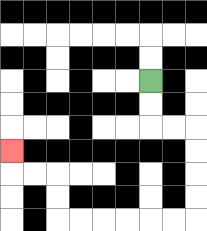{'start': '[6, 3]', 'end': '[0, 6]', 'path_directions': 'D,D,R,R,D,D,D,D,L,L,L,L,L,L,U,U,L,L,U', 'path_coordinates': '[[6, 3], [6, 4], [6, 5], [7, 5], [8, 5], [8, 6], [8, 7], [8, 8], [8, 9], [7, 9], [6, 9], [5, 9], [4, 9], [3, 9], [2, 9], [2, 8], [2, 7], [1, 7], [0, 7], [0, 6]]'}